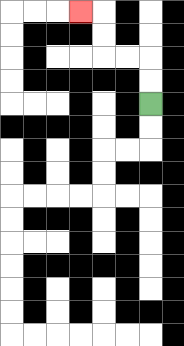{'start': '[6, 4]', 'end': '[3, 0]', 'path_directions': 'U,U,L,L,U,U,L', 'path_coordinates': '[[6, 4], [6, 3], [6, 2], [5, 2], [4, 2], [4, 1], [4, 0], [3, 0]]'}